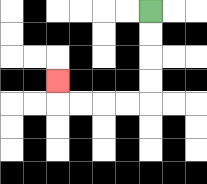{'start': '[6, 0]', 'end': '[2, 3]', 'path_directions': 'D,D,D,D,L,L,L,L,U', 'path_coordinates': '[[6, 0], [6, 1], [6, 2], [6, 3], [6, 4], [5, 4], [4, 4], [3, 4], [2, 4], [2, 3]]'}